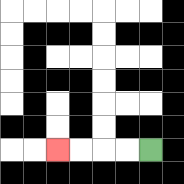{'start': '[6, 6]', 'end': '[2, 6]', 'path_directions': 'L,L,L,L', 'path_coordinates': '[[6, 6], [5, 6], [4, 6], [3, 6], [2, 6]]'}